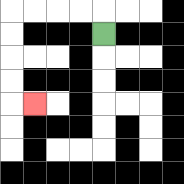{'start': '[4, 1]', 'end': '[1, 4]', 'path_directions': 'U,L,L,L,L,D,D,D,D,R', 'path_coordinates': '[[4, 1], [4, 0], [3, 0], [2, 0], [1, 0], [0, 0], [0, 1], [0, 2], [0, 3], [0, 4], [1, 4]]'}